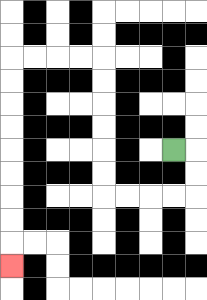{'start': '[7, 6]', 'end': '[0, 11]', 'path_directions': 'R,D,D,L,L,L,L,U,U,U,U,U,U,L,L,L,L,D,D,D,D,D,D,D,D,D', 'path_coordinates': '[[7, 6], [8, 6], [8, 7], [8, 8], [7, 8], [6, 8], [5, 8], [4, 8], [4, 7], [4, 6], [4, 5], [4, 4], [4, 3], [4, 2], [3, 2], [2, 2], [1, 2], [0, 2], [0, 3], [0, 4], [0, 5], [0, 6], [0, 7], [0, 8], [0, 9], [0, 10], [0, 11]]'}